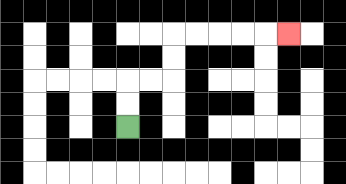{'start': '[5, 5]', 'end': '[12, 1]', 'path_directions': 'U,U,R,R,U,U,R,R,R,R,R', 'path_coordinates': '[[5, 5], [5, 4], [5, 3], [6, 3], [7, 3], [7, 2], [7, 1], [8, 1], [9, 1], [10, 1], [11, 1], [12, 1]]'}